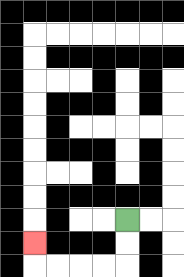{'start': '[5, 9]', 'end': '[1, 10]', 'path_directions': 'D,D,L,L,L,L,U', 'path_coordinates': '[[5, 9], [5, 10], [5, 11], [4, 11], [3, 11], [2, 11], [1, 11], [1, 10]]'}